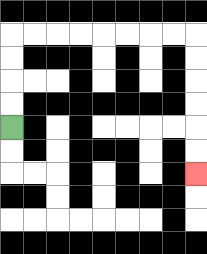{'start': '[0, 5]', 'end': '[8, 7]', 'path_directions': 'U,U,U,U,R,R,R,R,R,R,R,R,D,D,D,D,D,D', 'path_coordinates': '[[0, 5], [0, 4], [0, 3], [0, 2], [0, 1], [1, 1], [2, 1], [3, 1], [4, 1], [5, 1], [6, 1], [7, 1], [8, 1], [8, 2], [8, 3], [8, 4], [8, 5], [8, 6], [8, 7]]'}